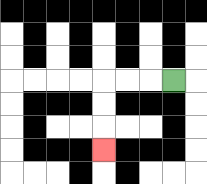{'start': '[7, 3]', 'end': '[4, 6]', 'path_directions': 'L,L,L,D,D,D', 'path_coordinates': '[[7, 3], [6, 3], [5, 3], [4, 3], [4, 4], [4, 5], [4, 6]]'}